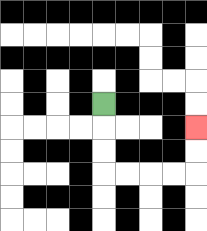{'start': '[4, 4]', 'end': '[8, 5]', 'path_directions': 'D,D,D,R,R,R,R,U,U', 'path_coordinates': '[[4, 4], [4, 5], [4, 6], [4, 7], [5, 7], [6, 7], [7, 7], [8, 7], [8, 6], [8, 5]]'}